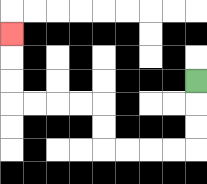{'start': '[8, 3]', 'end': '[0, 1]', 'path_directions': 'D,D,D,L,L,L,L,U,U,L,L,L,L,U,U,U', 'path_coordinates': '[[8, 3], [8, 4], [8, 5], [8, 6], [7, 6], [6, 6], [5, 6], [4, 6], [4, 5], [4, 4], [3, 4], [2, 4], [1, 4], [0, 4], [0, 3], [0, 2], [0, 1]]'}